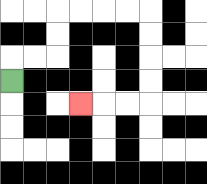{'start': '[0, 3]', 'end': '[3, 4]', 'path_directions': 'U,R,R,U,U,R,R,R,R,D,D,D,D,L,L,L', 'path_coordinates': '[[0, 3], [0, 2], [1, 2], [2, 2], [2, 1], [2, 0], [3, 0], [4, 0], [5, 0], [6, 0], [6, 1], [6, 2], [6, 3], [6, 4], [5, 4], [4, 4], [3, 4]]'}